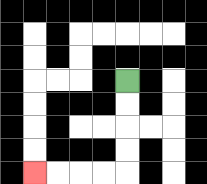{'start': '[5, 3]', 'end': '[1, 7]', 'path_directions': 'D,D,D,D,L,L,L,L', 'path_coordinates': '[[5, 3], [5, 4], [5, 5], [5, 6], [5, 7], [4, 7], [3, 7], [2, 7], [1, 7]]'}